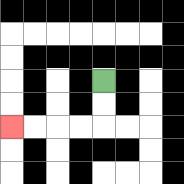{'start': '[4, 3]', 'end': '[0, 5]', 'path_directions': 'D,D,L,L,L,L', 'path_coordinates': '[[4, 3], [4, 4], [4, 5], [3, 5], [2, 5], [1, 5], [0, 5]]'}